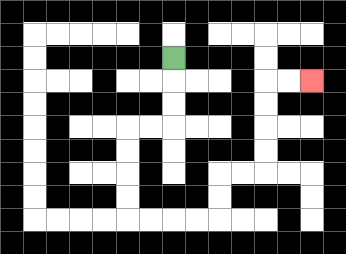{'start': '[7, 2]', 'end': '[13, 3]', 'path_directions': 'D,D,D,L,L,D,D,D,D,R,R,R,R,U,U,R,R,U,U,U,U,R,R', 'path_coordinates': '[[7, 2], [7, 3], [7, 4], [7, 5], [6, 5], [5, 5], [5, 6], [5, 7], [5, 8], [5, 9], [6, 9], [7, 9], [8, 9], [9, 9], [9, 8], [9, 7], [10, 7], [11, 7], [11, 6], [11, 5], [11, 4], [11, 3], [12, 3], [13, 3]]'}